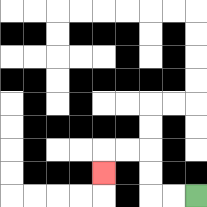{'start': '[8, 8]', 'end': '[4, 7]', 'path_directions': 'L,L,U,U,L,L,D', 'path_coordinates': '[[8, 8], [7, 8], [6, 8], [6, 7], [6, 6], [5, 6], [4, 6], [4, 7]]'}